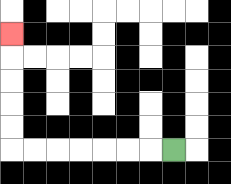{'start': '[7, 6]', 'end': '[0, 1]', 'path_directions': 'L,L,L,L,L,L,L,U,U,U,U,U', 'path_coordinates': '[[7, 6], [6, 6], [5, 6], [4, 6], [3, 6], [2, 6], [1, 6], [0, 6], [0, 5], [0, 4], [0, 3], [0, 2], [0, 1]]'}